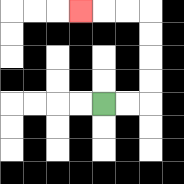{'start': '[4, 4]', 'end': '[3, 0]', 'path_directions': 'R,R,U,U,U,U,L,L,L', 'path_coordinates': '[[4, 4], [5, 4], [6, 4], [6, 3], [6, 2], [6, 1], [6, 0], [5, 0], [4, 0], [3, 0]]'}